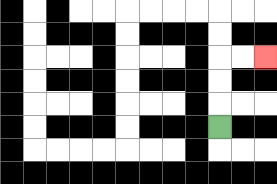{'start': '[9, 5]', 'end': '[11, 2]', 'path_directions': 'U,U,U,R,R', 'path_coordinates': '[[9, 5], [9, 4], [9, 3], [9, 2], [10, 2], [11, 2]]'}